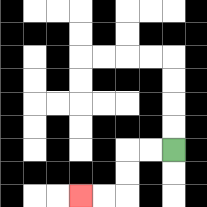{'start': '[7, 6]', 'end': '[3, 8]', 'path_directions': 'L,L,D,D,L,L', 'path_coordinates': '[[7, 6], [6, 6], [5, 6], [5, 7], [5, 8], [4, 8], [3, 8]]'}